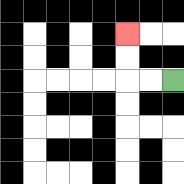{'start': '[7, 3]', 'end': '[5, 1]', 'path_directions': 'L,L,U,U', 'path_coordinates': '[[7, 3], [6, 3], [5, 3], [5, 2], [5, 1]]'}